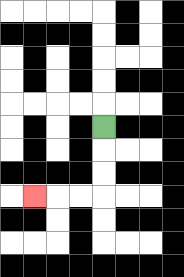{'start': '[4, 5]', 'end': '[1, 8]', 'path_directions': 'D,D,D,L,L,L', 'path_coordinates': '[[4, 5], [4, 6], [4, 7], [4, 8], [3, 8], [2, 8], [1, 8]]'}